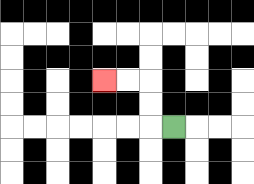{'start': '[7, 5]', 'end': '[4, 3]', 'path_directions': 'L,U,U,L,L', 'path_coordinates': '[[7, 5], [6, 5], [6, 4], [6, 3], [5, 3], [4, 3]]'}